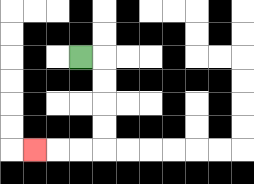{'start': '[3, 2]', 'end': '[1, 6]', 'path_directions': 'R,D,D,D,D,L,L,L', 'path_coordinates': '[[3, 2], [4, 2], [4, 3], [4, 4], [4, 5], [4, 6], [3, 6], [2, 6], [1, 6]]'}